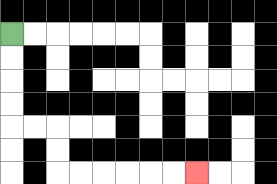{'start': '[0, 1]', 'end': '[8, 7]', 'path_directions': 'D,D,D,D,R,R,D,D,R,R,R,R,R,R', 'path_coordinates': '[[0, 1], [0, 2], [0, 3], [0, 4], [0, 5], [1, 5], [2, 5], [2, 6], [2, 7], [3, 7], [4, 7], [5, 7], [6, 7], [7, 7], [8, 7]]'}